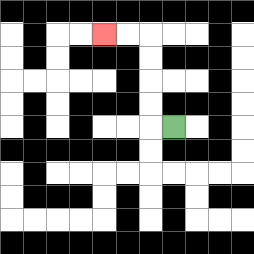{'start': '[7, 5]', 'end': '[4, 1]', 'path_directions': 'L,U,U,U,U,L,L', 'path_coordinates': '[[7, 5], [6, 5], [6, 4], [6, 3], [6, 2], [6, 1], [5, 1], [4, 1]]'}